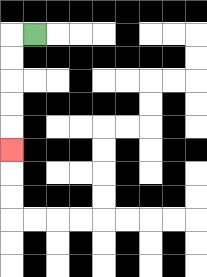{'start': '[1, 1]', 'end': '[0, 6]', 'path_directions': 'L,D,D,D,D,D', 'path_coordinates': '[[1, 1], [0, 1], [0, 2], [0, 3], [0, 4], [0, 5], [0, 6]]'}